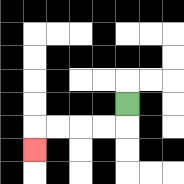{'start': '[5, 4]', 'end': '[1, 6]', 'path_directions': 'D,L,L,L,L,D', 'path_coordinates': '[[5, 4], [5, 5], [4, 5], [3, 5], [2, 5], [1, 5], [1, 6]]'}